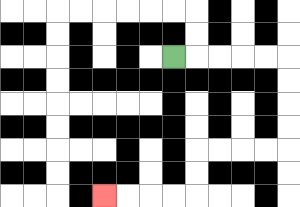{'start': '[7, 2]', 'end': '[4, 8]', 'path_directions': 'R,R,R,R,R,D,D,D,D,L,L,L,L,D,D,L,L,L,L', 'path_coordinates': '[[7, 2], [8, 2], [9, 2], [10, 2], [11, 2], [12, 2], [12, 3], [12, 4], [12, 5], [12, 6], [11, 6], [10, 6], [9, 6], [8, 6], [8, 7], [8, 8], [7, 8], [6, 8], [5, 8], [4, 8]]'}